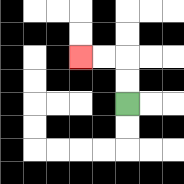{'start': '[5, 4]', 'end': '[3, 2]', 'path_directions': 'U,U,L,L', 'path_coordinates': '[[5, 4], [5, 3], [5, 2], [4, 2], [3, 2]]'}